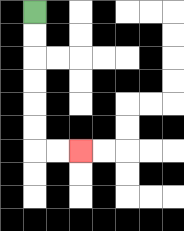{'start': '[1, 0]', 'end': '[3, 6]', 'path_directions': 'D,D,D,D,D,D,R,R', 'path_coordinates': '[[1, 0], [1, 1], [1, 2], [1, 3], [1, 4], [1, 5], [1, 6], [2, 6], [3, 6]]'}